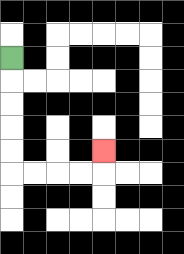{'start': '[0, 2]', 'end': '[4, 6]', 'path_directions': 'D,D,D,D,D,R,R,R,R,U', 'path_coordinates': '[[0, 2], [0, 3], [0, 4], [0, 5], [0, 6], [0, 7], [1, 7], [2, 7], [3, 7], [4, 7], [4, 6]]'}